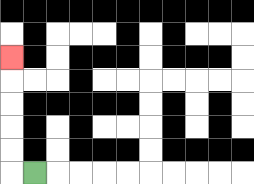{'start': '[1, 7]', 'end': '[0, 2]', 'path_directions': 'L,U,U,U,U,U', 'path_coordinates': '[[1, 7], [0, 7], [0, 6], [0, 5], [0, 4], [0, 3], [0, 2]]'}